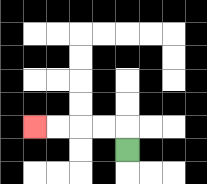{'start': '[5, 6]', 'end': '[1, 5]', 'path_directions': 'U,L,L,L,L', 'path_coordinates': '[[5, 6], [5, 5], [4, 5], [3, 5], [2, 5], [1, 5]]'}